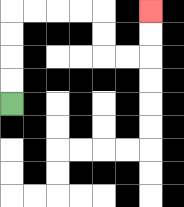{'start': '[0, 4]', 'end': '[6, 0]', 'path_directions': 'U,U,U,U,R,R,R,R,D,D,R,R,U,U', 'path_coordinates': '[[0, 4], [0, 3], [0, 2], [0, 1], [0, 0], [1, 0], [2, 0], [3, 0], [4, 0], [4, 1], [4, 2], [5, 2], [6, 2], [6, 1], [6, 0]]'}